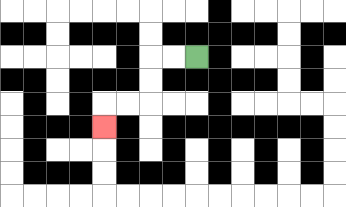{'start': '[8, 2]', 'end': '[4, 5]', 'path_directions': 'L,L,D,D,L,L,D', 'path_coordinates': '[[8, 2], [7, 2], [6, 2], [6, 3], [6, 4], [5, 4], [4, 4], [4, 5]]'}